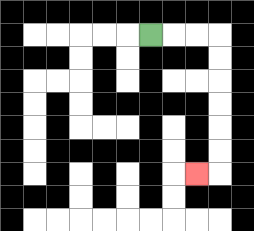{'start': '[6, 1]', 'end': '[8, 7]', 'path_directions': 'R,R,R,D,D,D,D,D,D,L', 'path_coordinates': '[[6, 1], [7, 1], [8, 1], [9, 1], [9, 2], [9, 3], [9, 4], [9, 5], [9, 6], [9, 7], [8, 7]]'}